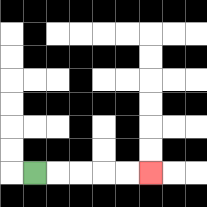{'start': '[1, 7]', 'end': '[6, 7]', 'path_directions': 'R,R,R,R,R', 'path_coordinates': '[[1, 7], [2, 7], [3, 7], [4, 7], [5, 7], [6, 7]]'}